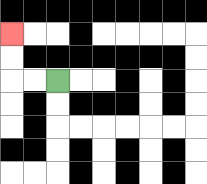{'start': '[2, 3]', 'end': '[0, 1]', 'path_directions': 'L,L,U,U', 'path_coordinates': '[[2, 3], [1, 3], [0, 3], [0, 2], [0, 1]]'}